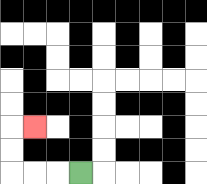{'start': '[3, 7]', 'end': '[1, 5]', 'path_directions': 'L,L,L,U,U,R', 'path_coordinates': '[[3, 7], [2, 7], [1, 7], [0, 7], [0, 6], [0, 5], [1, 5]]'}